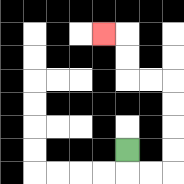{'start': '[5, 6]', 'end': '[4, 1]', 'path_directions': 'D,R,R,U,U,U,U,L,L,U,U,L', 'path_coordinates': '[[5, 6], [5, 7], [6, 7], [7, 7], [7, 6], [7, 5], [7, 4], [7, 3], [6, 3], [5, 3], [5, 2], [5, 1], [4, 1]]'}